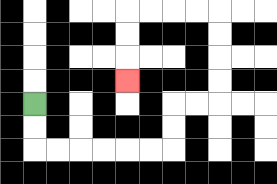{'start': '[1, 4]', 'end': '[5, 3]', 'path_directions': 'D,D,R,R,R,R,R,R,U,U,R,R,U,U,U,U,L,L,L,L,D,D,D', 'path_coordinates': '[[1, 4], [1, 5], [1, 6], [2, 6], [3, 6], [4, 6], [5, 6], [6, 6], [7, 6], [7, 5], [7, 4], [8, 4], [9, 4], [9, 3], [9, 2], [9, 1], [9, 0], [8, 0], [7, 0], [6, 0], [5, 0], [5, 1], [5, 2], [5, 3]]'}